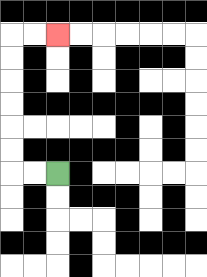{'start': '[2, 7]', 'end': '[2, 1]', 'path_directions': 'L,L,U,U,U,U,U,U,R,R', 'path_coordinates': '[[2, 7], [1, 7], [0, 7], [0, 6], [0, 5], [0, 4], [0, 3], [0, 2], [0, 1], [1, 1], [2, 1]]'}